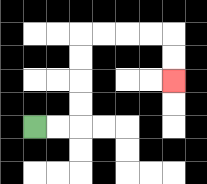{'start': '[1, 5]', 'end': '[7, 3]', 'path_directions': 'R,R,U,U,U,U,R,R,R,R,D,D', 'path_coordinates': '[[1, 5], [2, 5], [3, 5], [3, 4], [3, 3], [3, 2], [3, 1], [4, 1], [5, 1], [6, 1], [7, 1], [7, 2], [7, 3]]'}